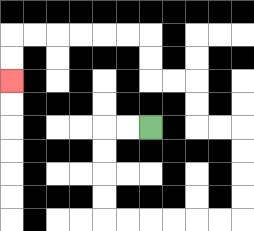{'start': '[6, 5]', 'end': '[0, 3]', 'path_directions': 'L,L,D,D,D,D,R,R,R,R,R,R,U,U,U,U,L,L,U,U,L,L,U,U,L,L,L,L,L,L,D,D', 'path_coordinates': '[[6, 5], [5, 5], [4, 5], [4, 6], [4, 7], [4, 8], [4, 9], [5, 9], [6, 9], [7, 9], [8, 9], [9, 9], [10, 9], [10, 8], [10, 7], [10, 6], [10, 5], [9, 5], [8, 5], [8, 4], [8, 3], [7, 3], [6, 3], [6, 2], [6, 1], [5, 1], [4, 1], [3, 1], [2, 1], [1, 1], [0, 1], [0, 2], [0, 3]]'}